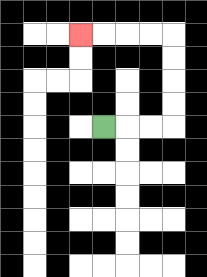{'start': '[4, 5]', 'end': '[3, 1]', 'path_directions': 'R,R,R,U,U,U,U,L,L,L,L', 'path_coordinates': '[[4, 5], [5, 5], [6, 5], [7, 5], [7, 4], [7, 3], [7, 2], [7, 1], [6, 1], [5, 1], [4, 1], [3, 1]]'}